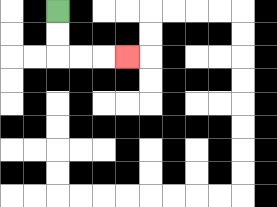{'start': '[2, 0]', 'end': '[5, 2]', 'path_directions': 'D,D,R,R,R', 'path_coordinates': '[[2, 0], [2, 1], [2, 2], [3, 2], [4, 2], [5, 2]]'}